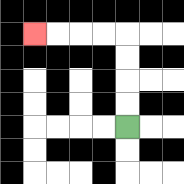{'start': '[5, 5]', 'end': '[1, 1]', 'path_directions': 'U,U,U,U,L,L,L,L', 'path_coordinates': '[[5, 5], [5, 4], [5, 3], [5, 2], [5, 1], [4, 1], [3, 1], [2, 1], [1, 1]]'}